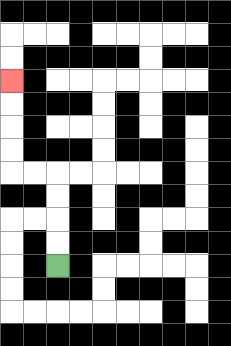{'start': '[2, 11]', 'end': '[0, 3]', 'path_directions': 'U,U,U,U,L,L,U,U,U,U', 'path_coordinates': '[[2, 11], [2, 10], [2, 9], [2, 8], [2, 7], [1, 7], [0, 7], [0, 6], [0, 5], [0, 4], [0, 3]]'}